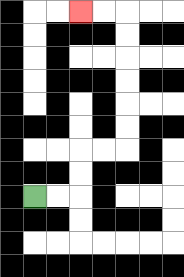{'start': '[1, 8]', 'end': '[3, 0]', 'path_directions': 'R,R,U,U,R,R,U,U,U,U,U,U,L,L', 'path_coordinates': '[[1, 8], [2, 8], [3, 8], [3, 7], [3, 6], [4, 6], [5, 6], [5, 5], [5, 4], [5, 3], [5, 2], [5, 1], [5, 0], [4, 0], [3, 0]]'}